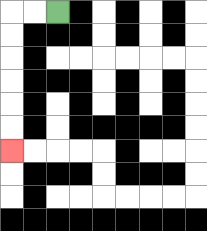{'start': '[2, 0]', 'end': '[0, 6]', 'path_directions': 'L,L,D,D,D,D,D,D', 'path_coordinates': '[[2, 0], [1, 0], [0, 0], [0, 1], [0, 2], [0, 3], [0, 4], [0, 5], [0, 6]]'}